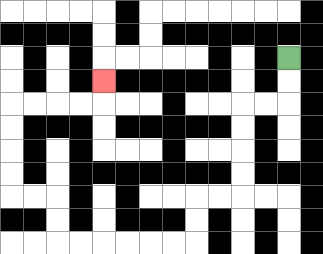{'start': '[12, 2]', 'end': '[4, 3]', 'path_directions': 'D,D,L,L,D,D,D,D,L,L,D,D,L,L,L,L,L,L,U,U,L,L,U,U,U,U,R,R,R,R,U', 'path_coordinates': '[[12, 2], [12, 3], [12, 4], [11, 4], [10, 4], [10, 5], [10, 6], [10, 7], [10, 8], [9, 8], [8, 8], [8, 9], [8, 10], [7, 10], [6, 10], [5, 10], [4, 10], [3, 10], [2, 10], [2, 9], [2, 8], [1, 8], [0, 8], [0, 7], [0, 6], [0, 5], [0, 4], [1, 4], [2, 4], [3, 4], [4, 4], [4, 3]]'}